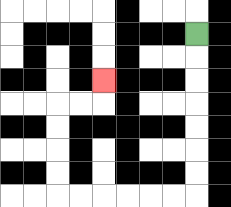{'start': '[8, 1]', 'end': '[4, 3]', 'path_directions': 'D,D,D,D,D,D,D,L,L,L,L,L,L,U,U,U,U,R,R,U', 'path_coordinates': '[[8, 1], [8, 2], [8, 3], [8, 4], [8, 5], [8, 6], [8, 7], [8, 8], [7, 8], [6, 8], [5, 8], [4, 8], [3, 8], [2, 8], [2, 7], [2, 6], [2, 5], [2, 4], [3, 4], [4, 4], [4, 3]]'}